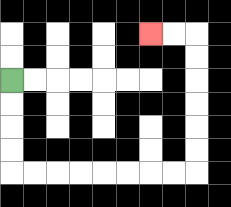{'start': '[0, 3]', 'end': '[6, 1]', 'path_directions': 'D,D,D,D,R,R,R,R,R,R,R,R,U,U,U,U,U,U,L,L', 'path_coordinates': '[[0, 3], [0, 4], [0, 5], [0, 6], [0, 7], [1, 7], [2, 7], [3, 7], [4, 7], [5, 7], [6, 7], [7, 7], [8, 7], [8, 6], [8, 5], [8, 4], [8, 3], [8, 2], [8, 1], [7, 1], [6, 1]]'}